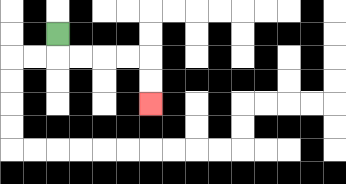{'start': '[2, 1]', 'end': '[6, 4]', 'path_directions': 'D,R,R,R,R,D,D', 'path_coordinates': '[[2, 1], [2, 2], [3, 2], [4, 2], [5, 2], [6, 2], [6, 3], [6, 4]]'}